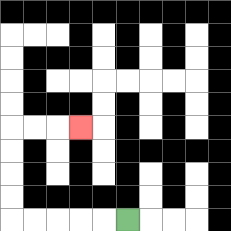{'start': '[5, 9]', 'end': '[3, 5]', 'path_directions': 'L,L,L,L,L,U,U,U,U,R,R,R', 'path_coordinates': '[[5, 9], [4, 9], [3, 9], [2, 9], [1, 9], [0, 9], [0, 8], [0, 7], [0, 6], [0, 5], [1, 5], [2, 5], [3, 5]]'}